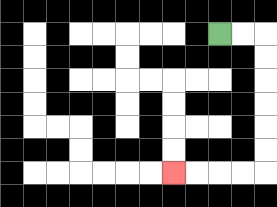{'start': '[9, 1]', 'end': '[7, 7]', 'path_directions': 'R,R,D,D,D,D,D,D,L,L,L,L', 'path_coordinates': '[[9, 1], [10, 1], [11, 1], [11, 2], [11, 3], [11, 4], [11, 5], [11, 6], [11, 7], [10, 7], [9, 7], [8, 7], [7, 7]]'}